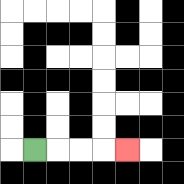{'start': '[1, 6]', 'end': '[5, 6]', 'path_directions': 'R,R,R,R', 'path_coordinates': '[[1, 6], [2, 6], [3, 6], [4, 6], [5, 6]]'}